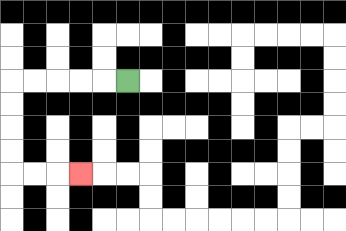{'start': '[5, 3]', 'end': '[3, 7]', 'path_directions': 'L,L,L,L,L,D,D,D,D,R,R,R', 'path_coordinates': '[[5, 3], [4, 3], [3, 3], [2, 3], [1, 3], [0, 3], [0, 4], [0, 5], [0, 6], [0, 7], [1, 7], [2, 7], [3, 7]]'}